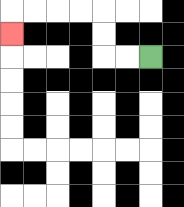{'start': '[6, 2]', 'end': '[0, 1]', 'path_directions': 'L,L,U,U,L,L,L,L,D', 'path_coordinates': '[[6, 2], [5, 2], [4, 2], [4, 1], [4, 0], [3, 0], [2, 0], [1, 0], [0, 0], [0, 1]]'}